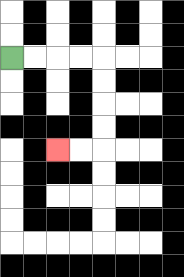{'start': '[0, 2]', 'end': '[2, 6]', 'path_directions': 'R,R,R,R,D,D,D,D,L,L', 'path_coordinates': '[[0, 2], [1, 2], [2, 2], [3, 2], [4, 2], [4, 3], [4, 4], [4, 5], [4, 6], [3, 6], [2, 6]]'}